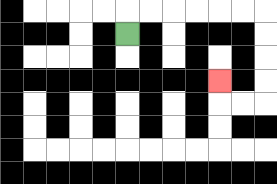{'start': '[5, 1]', 'end': '[9, 3]', 'path_directions': 'U,R,R,R,R,R,R,D,D,D,D,L,L,U', 'path_coordinates': '[[5, 1], [5, 0], [6, 0], [7, 0], [8, 0], [9, 0], [10, 0], [11, 0], [11, 1], [11, 2], [11, 3], [11, 4], [10, 4], [9, 4], [9, 3]]'}